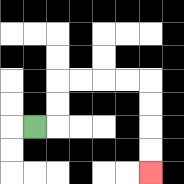{'start': '[1, 5]', 'end': '[6, 7]', 'path_directions': 'R,U,U,R,R,R,R,D,D,D,D', 'path_coordinates': '[[1, 5], [2, 5], [2, 4], [2, 3], [3, 3], [4, 3], [5, 3], [6, 3], [6, 4], [6, 5], [6, 6], [6, 7]]'}